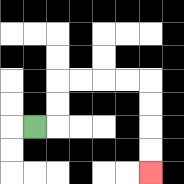{'start': '[1, 5]', 'end': '[6, 7]', 'path_directions': 'R,U,U,R,R,R,R,D,D,D,D', 'path_coordinates': '[[1, 5], [2, 5], [2, 4], [2, 3], [3, 3], [4, 3], [5, 3], [6, 3], [6, 4], [6, 5], [6, 6], [6, 7]]'}